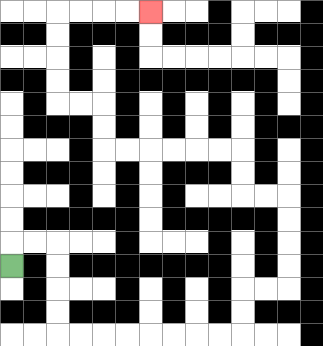{'start': '[0, 11]', 'end': '[6, 0]', 'path_directions': 'U,R,R,D,D,D,D,R,R,R,R,R,R,R,R,U,U,R,R,U,U,U,U,L,L,U,U,L,L,L,L,L,L,U,U,L,L,U,U,U,U,R,R,R,R', 'path_coordinates': '[[0, 11], [0, 10], [1, 10], [2, 10], [2, 11], [2, 12], [2, 13], [2, 14], [3, 14], [4, 14], [5, 14], [6, 14], [7, 14], [8, 14], [9, 14], [10, 14], [10, 13], [10, 12], [11, 12], [12, 12], [12, 11], [12, 10], [12, 9], [12, 8], [11, 8], [10, 8], [10, 7], [10, 6], [9, 6], [8, 6], [7, 6], [6, 6], [5, 6], [4, 6], [4, 5], [4, 4], [3, 4], [2, 4], [2, 3], [2, 2], [2, 1], [2, 0], [3, 0], [4, 0], [5, 0], [6, 0]]'}